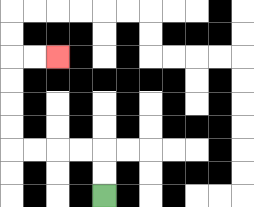{'start': '[4, 8]', 'end': '[2, 2]', 'path_directions': 'U,U,L,L,L,L,U,U,U,U,R,R', 'path_coordinates': '[[4, 8], [4, 7], [4, 6], [3, 6], [2, 6], [1, 6], [0, 6], [0, 5], [0, 4], [0, 3], [0, 2], [1, 2], [2, 2]]'}